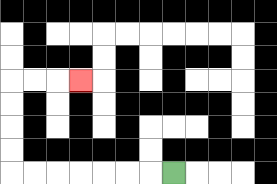{'start': '[7, 7]', 'end': '[3, 3]', 'path_directions': 'L,L,L,L,L,L,L,U,U,U,U,R,R,R', 'path_coordinates': '[[7, 7], [6, 7], [5, 7], [4, 7], [3, 7], [2, 7], [1, 7], [0, 7], [0, 6], [0, 5], [0, 4], [0, 3], [1, 3], [2, 3], [3, 3]]'}